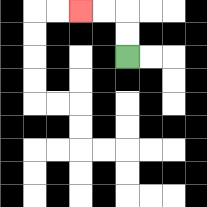{'start': '[5, 2]', 'end': '[3, 0]', 'path_directions': 'U,U,L,L', 'path_coordinates': '[[5, 2], [5, 1], [5, 0], [4, 0], [3, 0]]'}